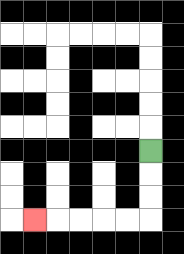{'start': '[6, 6]', 'end': '[1, 9]', 'path_directions': 'D,D,D,L,L,L,L,L', 'path_coordinates': '[[6, 6], [6, 7], [6, 8], [6, 9], [5, 9], [4, 9], [3, 9], [2, 9], [1, 9]]'}